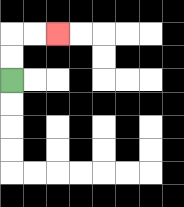{'start': '[0, 3]', 'end': '[2, 1]', 'path_directions': 'U,U,R,R', 'path_coordinates': '[[0, 3], [0, 2], [0, 1], [1, 1], [2, 1]]'}